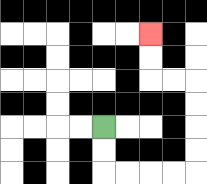{'start': '[4, 5]', 'end': '[6, 1]', 'path_directions': 'D,D,R,R,R,R,U,U,U,U,L,L,U,U', 'path_coordinates': '[[4, 5], [4, 6], [4, 7], [5, 7], [6, 7], [7, 7], [8, 7], [8, 6], [8, 5], [8, 4], [8, 3], [7, 3], [6, 3], [6, 2], [6, 1]]'}